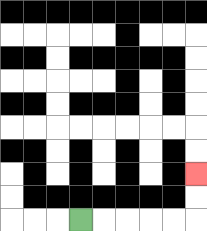{'start': '[3, 9]', 'end': '[8, 7]', 'path_directions': 'R,R,R,R,R,U,U', 'path_coordinates': '[[3, 9], [4, 9], [5, 9], [6, 9], [7, 9], [8, 9], [8, 8], [8, 7]]'}